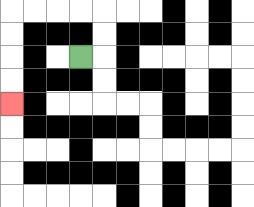{'start': '[3, 2]', 'end': '[0, 4]', 'path_directions': 'R,U,U,L,L,L,L,D,D,D,D', 'path_coordinates': '[[3, 2], [4, 2], [4, 1], [4, 0], [3, 0], [2, 0], [1, 0], [0, 0], [0, 1], [0, 2], [0, 3], [0, 4]]'}